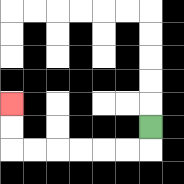{'start': '[6, 5]', 'end': '[0, 4]', 'path_directions': 'D,L,L,L,L,L,L,U,U', 'path_coordinates': '[[6, 5], [6, 6], [5, 6], [4, 6], [3, 6], [2, 6], [1, 6], [0, 6], [0, 5], [0, 4]]'}